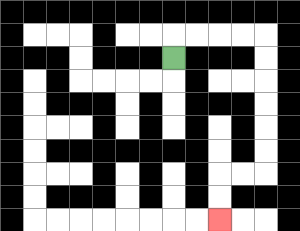{'start': '[7, 2]', 'end': '[9, 9]', 'path_directions': 'U,R,R,R,R,D,D,D,D,D,D,L,L,D,D', 'path_coordinates': '[[7, 2], [7, 1], [8, 1], [9, 1], [10, 1], [11, 1], [11, 2], [11, 3], [11, 4], [11, 5], [11, 6], [11, 7], [10, 7], [9, 7], [9, 8], [9, 9]]'}